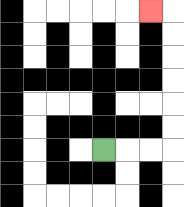{'start': '[4, 6]', 'end': '[6, 0]', 'path_directions': 'R,R,R,U,U,U,U,U,U,L', 'path_coordinates': '[[4, 6], [5, 6], [6, 6], [7, 6], [7, 5], [7, 4], [7, 3], [7, 2], [7, 1], [7, 0], [6, 0]]'}